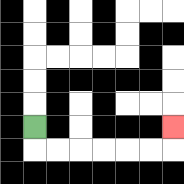{'start': '[1, 5]', 'end': '[7, 5]', 'path_directions': 'D,R,R,R,R,R,R,U', 'path_coordinates': '[[1, 5], [1, 6], [2, 6], [3, 6], [4, 6], [5, 6], [6, 6], [7, 6], [7, 5]]'}